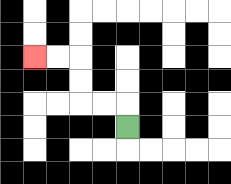{'start': '[5, 5]', 'end': '[1, 2]', 'path_directions': 'U,L,L,U,U,L,L', 'path_coordinates': '[[5, 5], [5, 4], [4, 4], [3, 4], [3, 3], [3, 2], [2, 2], [1, 2]]'}